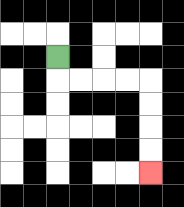{'start': '[2, 2]', 'end': '[6, 7]', 'path_directions': 'D,R,R,R,R,D,D,D,D', 'path_coordinates': '[[2, 2], [2, 3], [3, 3], [4, 3], [5, 3], [6, 3], [6, 4], [6, 5], [6, 6], [6, 7]]'}